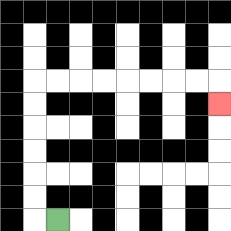{'start': '[2, 9]', 'end': '[9, 4]', 'path_directions': 'L,U,U,U,U,U,U,R,R,R,R,R,R,R,R,D', 'path_coordinates': '[[2, 9], [1, 9], [1, 8], [1, 7], [1, 6], [1, 5], [1, 4], [1, 3], [2, 3], [3, 3], [4, 3], [5, 3], [6, 3], [7, 3], [8, 3], [9, 3], [9, 4]]'}